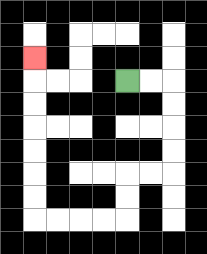{'start': '[5, 3]', 'end': '[1, 2]', 'path_directions': 'R,R,D,D,D,D,L,L,D,D,L,L,L,L,U,U,U,U,U,U,U', 'path_coordinates': '[[5, 3], [6, 3], [7, 3], [7, 4], [7, 5], [7, 6], [7, 7], [6, 7], [5, 7], [5, 8], [5, 9], [4, 9], [3, 9], [2, 9], [1, 9], [1, 8], [1, 7], [1, 6], [1, 5], [1, 4], [1, 3], [1, 2]]'}